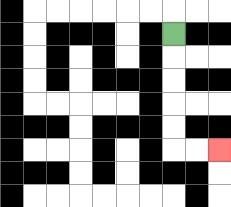{'start': '[7, 1]', 'end': '[9, 6]', 'path_directions': 'D,D,D,D,D,R,R', 'path_coordinates': '[[7, 1], [7, 2], [7, 3], [7, 4], [7, 5], [7, 6], [8, 6], [9, 6]]'}